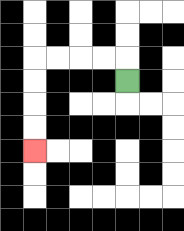{'start': '[5, 3]', 'end': '[1, 6]', 'path_directions': 'U,L,L,L,L,D,D,D,D', 'path_coordinates': '[[5, 3], [5, 2], [4, 2], [3, 2], [2, 2], [1, 2], [1, 3], [1, 4], [1, 5], [1, 6]]'}